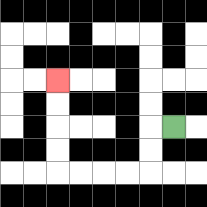{'start': '[7, 5]', 'end': '[2, 3]', 'path_directions': 'L,D,D,L,L,L,L,U,U,U,U', 'path_coordinates': '[[7, 5], [6, 5], [6, 6], [6, 7], [5, 7], [4, 7], [3, 7], [2, 7], [2, 6], [2, 5], [2, 4], [2, 3]]'}